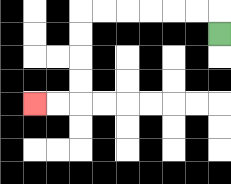{'start': '[9, 1]', 'end': '[1, 4]', 'path_directions': 'U,L,L,L,L,L,L,D,D,D,D,L,L', 'path_coordinates': '[[9, 1], [9, 0], [8, 0], [7, 0], [6, 0], [5, 0], [4, 0], [3, 0], [3, 1], [3, 2], [3, 3], [3, 4], [2, 4], [1, 4]]'}